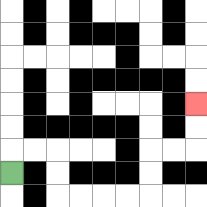{'start': '[0, 7]', 'end': '[8, 4]', 'path_directions': 'U,R,R,D,D,R,R,R,R,U,U,R,R,U,U', 'path_coordinates': '[[0, 7], [0, 6], [1, 6], [2, 6], [2, 7], [2, 8], [3, 8], [4, 8], [5, 8], [6, 8], [6, 7], [6, 6], [7, 6], [8, 6], [8, 5], [8, 4]]'}